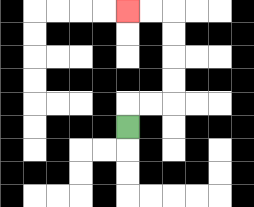{'start': '[5, 5]', 'end': '[5, 0]', 'path_directions': 'U,R,R,U,U,U,U,L,L', 'path_coordinates': '[[5, 5], [5, 4], [6, 4], [7, 4], [7, 3], [7, 2], [7, 1], [7, 0], [6, 0], [5, 0]]'}